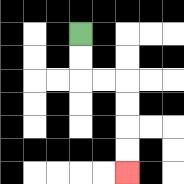{'start': '[3, 1]', 'end': '[5, 7]', 'path_directions': 'D,D,R,R,D,D,D,D', 'path_coordinates': '[[3, 1], [3, 2], [3, 3], [4, 3], [5, 3], [5, 4], [5, 5], [5, 6], [5, 7]]'}